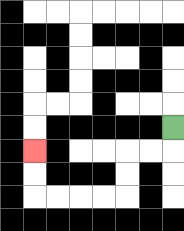{'start': '[7, 5]', 'end': '[1, 6]', 'path_directions': 'D,L,L,D,D,L,L,L,L,U,U', 'path_coordinates': '[[7, 5], [7, 6], [6, 6], [5, 6], [5, 7], [5, 8], [4, 8], [3, 8], [2, 8], [1, 8], [1, 7], [1, 6]]'}